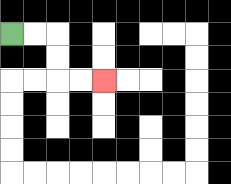{'start': '[0, 1]', 'end': '[4, 3]', 'path_directions': 'R,R,D,D,R,R', 'path_coordinates': '[[0, 1], [1, 1], [2, 1], [2, 2], [2, 3], [3, 3], [4, 3]]'}